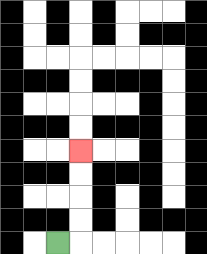{'start': '[2, 10]', 'end': '[3, 6]', 'path_directions': 'R,U,U,U,U', 'path_coordinates': '[[2, 10], [3, 10], [3, 9], [3, 8], [3, 7], [3, 6]]'}